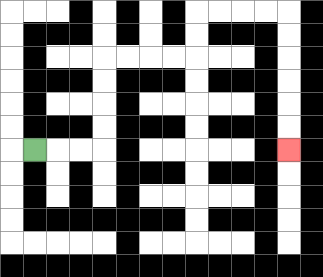{'start': '[1, 6]', 'end': '[12, 6]', 'path_directions': 'R,R,R,U,U,U,U,R,R,R,R,U,U,R,R,R,R,D,D,D,D,D,D', 'path_coordinates': '[[1, 6], [2, 6], [3, 6], [4, 6], [4, 5], [4, 4], [4, 3], [4, 2], [5, 2], [6, 2], [7, 2], [8, 2], [8, 1], [8, 0], [9, 0], [10, 0], [11, 0], [12, 0], [12, 1], [12, 2], [12, 3], [12, 4], [12, 5], [12, 6]]'}